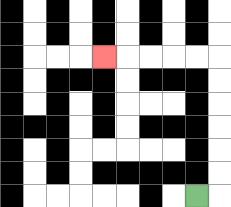{'start': '[8, 8]', 'end': '[4, 2]', 'path_directions': 'R,U,U,U,U,U,U,L,L,L,L,L', 'path_coordinates': '[[8, 8], [9, 8], [9, 7], [9, 6], [9, 5], [9, 4], [9, 3], [9, 2], [8, 2], [7, 2], [6, 2], [5, 2], [4, 2]]'}